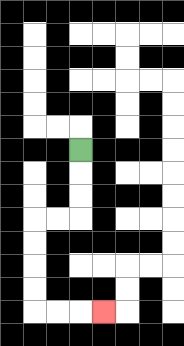{'start': '[3, 6]', 'end': '[4, 13]', 'path_directions': 'D,D,D,L,L,D,D,D,D,R,R,R', 'path_coordinates': '[[3, 6], [3, 7], [3, 8], [3, 9], [2, 9], [1, 9], [1, 10], [1, 11], [1, 12], [1, 13], [2, 13], [3, 13], [4, 13]]'}